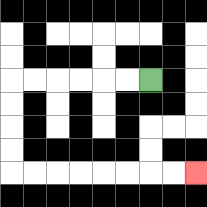{'start': '[6, 3]', 'end': '[8, 7]', 'path_directions': 'L,L,L,L,L,L,D,D,D,D,R,R,R,R,R,R,R,R', 'path_coordinates': '[[6, 3], [5, 3], [4, 3], [3, 3], [2, 3], [1, 3], [0, 3], [0, 4], [0, 5], [0, 6], [0, 7], [1, 7], [2, 7], [3, 7], [4, 7], [5, 7], [6, 7], [7, 7], [8, 7]]'}